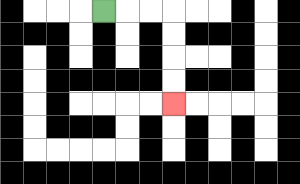{'start': '[4, 0]', 'end': '[7, 4]', 'path_directions': 'R,R,R,D,D,D,D', 'path_coordinates': '[[4, 0], [5, 0], [6, 0], [7, 0], [7, 1], [7, 2], [7, 3], [7, 4]]'}